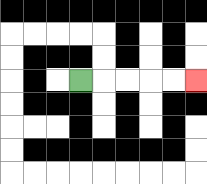{'start': '[3, 3]', 'end': '[8, 3]', 'path_directions': 'R,R,R,R,R', 'path_coordinates': '[[3, 3], [4, 3], [5, 3], [6, 3], [7, 3], [8, 3]]'}